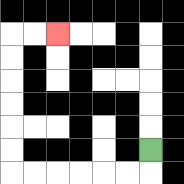{'start': '[6, 6]', 'end': '[2, 1]', 'path_directions': 'D,L,L,L,L,L,L,U,U,U,U,U,U,R,R', 'path_coordinates': '[[6, 6], [6, 7], [5, 7], [4, 7], [3, 7], [2, 7], [1, 7], [0, 7], [0, 6], [0, 5], [0, 4], [0, 3], [0, 2], [0, 1], [1, 1], [2, 1]]'}